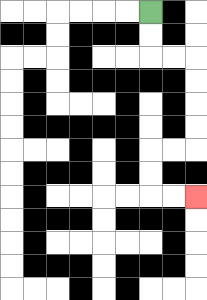{'start': '[6, 0]', 'end': '[8, 8]', 'path_directions': 'D,D,R,R,D,D,D,D,L,L,D,D,R,R', 'path_coordinates': '[[6, 0], [6, 1], [6, 2], [7, 2], [8, 2], [8, 3], [8, 4], [8, 5], [8, 6], [7, 6], [6, 6], [6, 7], [6, 8], [7, 8], [8, 8]]'}